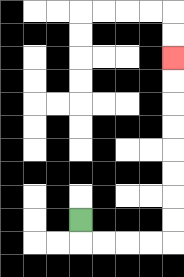{'start': '[3, 9]', 'end': '[7, 2]', 'path_directions': 'D,R,R,R,R,U,U,U,U,U,U,U,U', 'path_coordinates': '[[3, 9], [3, 10], [4, 10], [5, 10], [6, 10], [7, 10], [7, 9], [7, 8], [7, 7], [7, 6], [7, 5], [7, 4], [7, 3], [7, 2]]'}